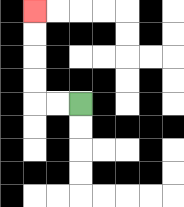{'start': '[3, 4]', 'end': '[1, 0]', 'path_directions': 'L,L,U,U,U,U', 'path_coordinates': '[[3, 4], [2, 4], [1, 4], [1, 3], [1, 2], [1, 1], [1, 0]]'}